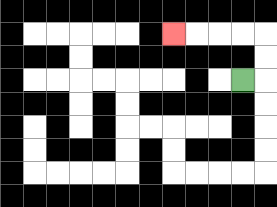{'start': '[10, 3]', 'end': '[7, 1]', 'path_directions': 'R,U,U,L,L,L,L', 'path_coordinates': '[[10, 3], [11, 3], [11, 2], [11, 1], [10, 1], [9, 1], [8, 1], [7, 1]]'}